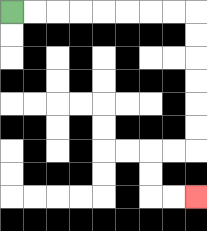{'start': '[0, 0]', 'end': '[8, 8]', 'path_directions': 'R,R,R,R,R,R,R,R,D,D,D,D,D,D,L,L,D,D,R,R', 'path_coordinates': '[[0, 0], [1, 0], [2, 0], [3, 0], [4, 0], [5, 0], [6, 0], [7, 0], [8, 0], [8, 1], [8, 2], [8, 3], [8, 4], [8, 5], [8, 6], [7, 6], [6, 6], [6, 7], [6, 8], [7, 8], [8, 8]]'}